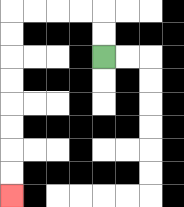{'start': '[4, 2]', 'end': '[0, 8]', 'path_directions': 'U,U,L,L,L,L,D,D,D,D,D,D,D,D', 'path_coordinates': '[[4, 2], [4, 1], [4, 0], [3, 0], [2, 0], [1, 0], [0, 0], [0, 1], [0, 2], [0, 3], [0, 4], [0, 5], [0, 6], [0, 7], [0, 8]]'}